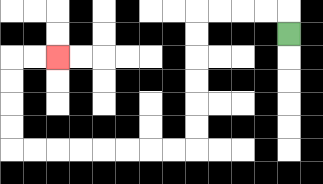{'start': '[12, 1]', 'end': '[2, 2]', 'path_directions': 'U,L,L,L,L,D,D,D,D,D,D,L,L,L,L,L,L,L,L,U,U,U,U,R,R', 'path_coordinates': '[[12, 1], [12, 0], [11, 0], [10, 0], [9, 0], [8, 0], [8, 1], [8, 2], [8, 3], [8, 4], [8, 5], [8, 6], [7, 6], [6, 6], [5, 6], [4, 6], [3, 6], [2, 6], [1, 6], [0, 6], [0, 5], [0, 4], [0, 3], [0, 2], [1, 2], [2, 2]]'}